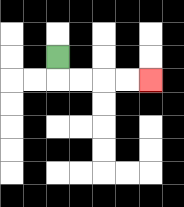{'start': '[2, 2]', 'end': '[6, 3]', 'path_directions': 'D,R,R,R,R', 'path_coordinates': '[[2, 2], [2, 3], [3, 3], [4, 3], [5, 3], [6, 3]]'}